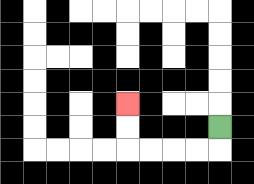{'start': '[9, 5]', 'end': '[5, 4]', 'path_directions': 'D,L,L,L,L,U,U', 'path_coordinates': '[[9, 5], [9, 6], [8, 6], [7, 6], [6, 6], [5, 6], [5, 5], [5, 4]]'}